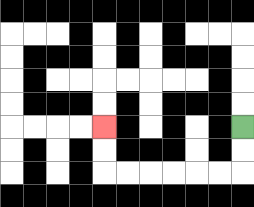{'start': '[10, 5]', 'end': '[4, 5]', 'path_directions': 'D,D,L,L,L,L,L,L,U,U', 'path_coordinates': '[[10, 5], [10, 6], [10, 7], [9, 7], [8, 7], [7, 7], [6, 7], [5, 7], [4, 7], [4, 6], [4, 5]]'}